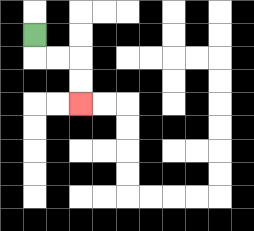{'start': '[1, 1]', 'end': '[3, 4]', 'path_directions': 'D,R,R,D,D', 'path_coordinates': '[[1, 1], [1, 2], [2, 2], [3, 2], [3, 3], [3, 4]]'}